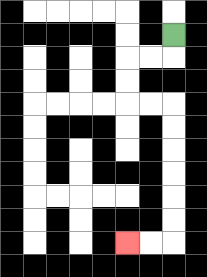{'start': '[7, 1]', 'end': '[5, 10]', 'path_directions': 'D,L,L,D,D,R,R,D,D,D,D,D,D,L,L', 'path_coordinates': '[[7, 1], [7, 2], [6, 2], [5, 2], [5, 3], [5, 4], [6, 4], [7, 4], [7, 5], [7, 6], [7, 7], [7, 8], [7, 9], [7, 10], [6, 10], [5, 10]]'}